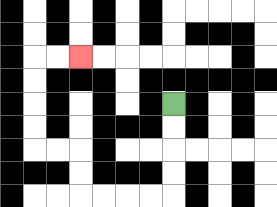{'start': '[7, 4]', 'end': '[3, 2]', 'path_directions': 'D,D,D,D,L,L,L,L,U,U,L,L,U,U,U,U,R,R', 'path_coordinates': '[[7, 4], [7, 5], [7, 6], [7, 7], [7, 8], [6, 8], [5, 8], [4, 8], [3, 8], [3, 7], [3, 6], [2, 6], [1, 6], [1, 5], [1, 4], [1, 3], [1, 2], [2, 2], [3, 2]]'}